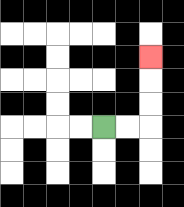{'start': '[4, 5]', 'end': '[6, 2]', 'path_directions': 'R,R,U,U,U', 'path_coordinates': '[[4, 5], [5, 5], [6, 5], [6, 4], [6, 3], [6, 2]]'}